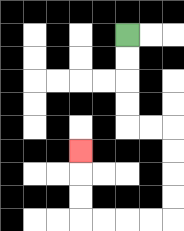{'start': '[5, 1]', 'end': '[3, 6]', 'path_directions': 'D,D,D,D,R,R,D,D,D,D,L,L,L,L,U,U,U', 'path_coordinates': '[[5, 1], [5, 2], [5, 3], [5, 4], [5, 5], [6, 5], [7, 5], [7, 6], [7, 7], [7, 8], [7, 9], [6, 9], [5, 9], [4, 9], [3, 9], [3, 8], [3, 7], [3, 6]]'}